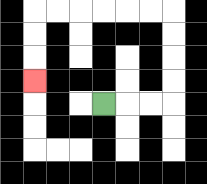{'start': '[4, 4]', 'end': '[1, 3]', 'path_directions': 'R,R,R,U,U,U,U,L,L,L,L,L,L,D,D,D', 'path_coordinates': '[[4, 4], [5, 4], [6, 4], [7, 4], [7, 3], [7, 2], [7, 1], [7, 0], [6, 0], [5, 0], [4, 0], [3, 0], [2, 0], [1, 0], [1, 1], [1, 2], [1, 3]]'}